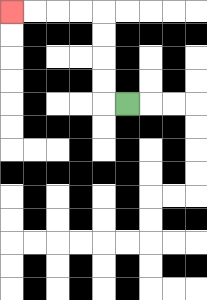{'start': '[5, 4]', 'end': '[0, 0]', 'path_directions': 'L,U,U,U,U,L,L,L,L', 'path_coordinates': '[[5, 4], [4, 4], [4, 3], [4, 2], [4, 1], [4, 0], [3, 0], [2, 0], [1, 0], [0, 0]]'}